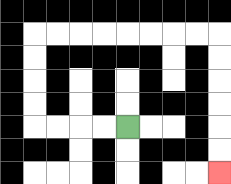{'start': '[5, 5]', 'end': '[9, 7]', 'path_directions': 'L,L,L,L,U,U,U,U,R,R,R,R,R,R,R,R,D,D,D,D,D,D', 'path_coordinates': '[[5, 5], [4, 5], [3, 5], [2, 5], [1, 5], [1, 4], [1, 3], [1, 2], [1, 1], [2, 1], [3, 1], [4, 1], [5, 1], [6, 1], [7, 1], [8, 1], [9, 1], [9, 2], [9, 3], [9, 4], [9, 5], [9, 6], [9, 7]]'}